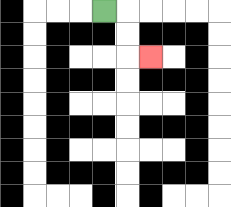{'start': '[4, 0]', 'end': '[6, 2]', 'path_directions': 'R,D,D,R', 'path_coordinates': '[[4, 0], [5, 0], [5, 1], [5, 2], [6, 2]]'}